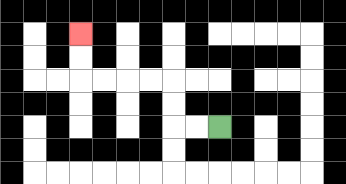{'start': '[9, 5]', 'end': '[3, 1]', 'path_directions': 'L,L,U,U,L,L,L,L,U,U', 'path_coordinates': '[[9, 5], [8, 5], [7, 5], [7, 4], [7, 3], [6, 3], [5, 3], [4, 3], [3, 3], [3, 2], [3, 1]]'}